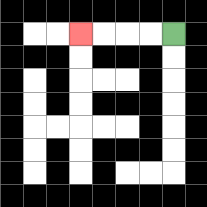{'start': '[7, 1]', 'end': '[3, 1]', 'path_directions': 'L,L,L,L', 'path_coordinates': '[[7, 1], [6, 1], [5, 1], [4, 1], [3, 1]]'}